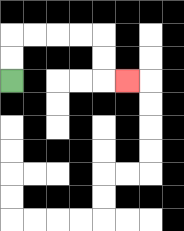{'start': '[0, 3]', 'end': '[5, 3]', 'path_directions': 'U,U,R,R,R,R,D,D,R', 'path_coordinates': '[[0, 3], [0, 2], [0, 1], [1, 1], [2, 1], [3, 1], [4, 1], [4, 2], [4, 3], [5, 3]]'}